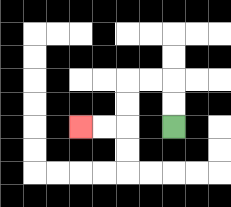{'start': '[7, 5]', 'end': '[3, 5]', 'path_directions': 'U,U,L,L,D,D,L,L', 'path_coordinates': '[[7, 5], [7, 4], [7, 3], [6, 3], [5, 3], [5, 4], [5, 5], [4, 5], [3, 5]]'}